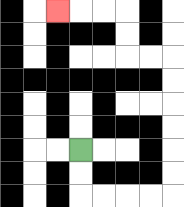{'start': '[3, 6]', 'end': '[2, 0]', 'path_directions': 'D,D,R,R,R,R,U,U,U,U,U,U,L,L,U,U,L,L,L', 'path_coordinates': '[[3, 6], [3, 7], [3, 8], [4, 8], [5, 8], [6, 8], [7, 8], [7, 7], [7, 6], [7, 5], [7, 4], [7, 3], [7, 2], [6, 2], [5, 2], [5, 1], [5, 0], [4, 0], [3, 0], [2, 0]]'}